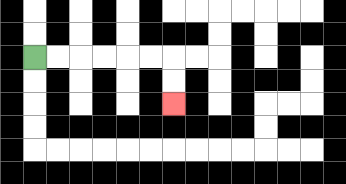{'start': '[1, 2]', 'end': '[7, 4]', 'path_directions': 'R,R,R,R,R,R,D,D', 'path_coordinates': '[[1, 2], [2, 2], [3, 2], [4, 2], [5, 2], [6, 2], [7, 2], [7, 3], [7, 4]]'}